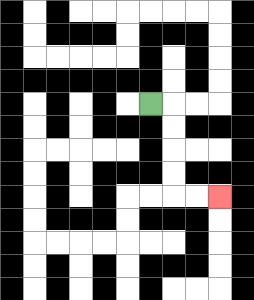{'start': '[6, 4]', 'end': '[9, 8]', 'path_directions': 'R,D,D,D,D,R,R', 'path_coordinates': '[[6, 4], [7, 4], [7, 5], [7, 6], [7, 7], [7, 8], [8, 8], [9, 8]]'}